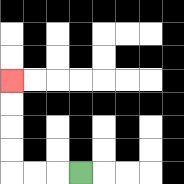{'start': '[3, 7]', 'end': '[0, 3]', 'path_directions': 'L,L,L,U,U,U,U', 'path_coordinates': '[[3, 7], [2, 7], [1, 7], [0, 7], [0, 6], [0, 5], [0, 4], [0, 3]]'}